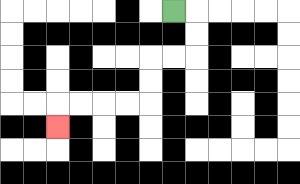{'start': '[7, 0]', 'end': '[2, 5]', 'path_directions': 'R,D,D,L,L,D,D,L,L,L,L,D', 'path_coordinates': '[[7, 0], [8, 0], [8, 1], [8, 2], [7, 2], [6, 2], [6, 3], [6, 4], [5, 4], [4, 4], [3, 4], [2, 4], [2, 5]]'}